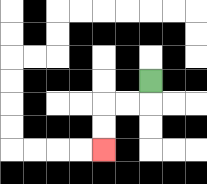{'start': '[6, 3]', 'end': '[4, 6]', 'path_directions': 'D,L,L,D,D', 'path_coordinates': '[[6, 3], [6, 4], [5, 4], [4, 4], [4, 5], [4, 6]]'}